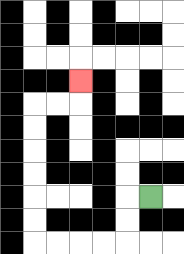{'start': '[6, 8]', 'end': '[3, 3]', 'path_directions': 'L,D,D,L,L,L,L,U,U,U,U,U,U,R,R,U', 'path_coordinates': '[[6, 8], [5, 8], [5, 9], [5, 10], [4, 10], [3, 10], [2, 10], [1, 10], [1, 9], [1, 8], [1, 7], [1, 6], [1, 5], [1, 4], [2, 4], [3, 4], [3, 3]]'}